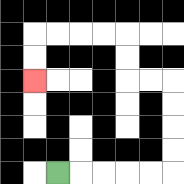{'start': '[2, 7]', 'end': '[1, 3]', 'path_directions': 'R,R,R,R,R,U,U,U,U,L,L,U,U,L,L,L,L,D,D', 'path_coordinates': '[[2, 7], [3, 7], [4, 7], [5, 7], [6, 7], [7, 7], [7, 6], [7, 5], [7, 4], [7, 3], [6, 3], [5, 3], [5, 2], [5, 1], [4, 1], [3, 1], [2, 1], [1, 1], [1, 2], [1, 3]]'}